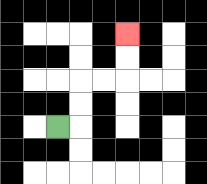{'start': '[2, 5]', 'end': '[5, 1]', 'path_directions': 'R,U,U,R,R,U,U', 'path_coordinates': '[[2, 5], [3, 5], [3, 4], [3, 3], [4, 3], [5, 3], [5, 2], [5, 1]]'}